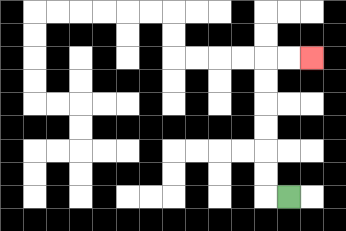{'start': '[12, 8]', 'end': '[13, 2]', 'path_directions': 'L,U,U,U,U,U,U,R,R', 'path_coordinates': '[[12, 8], [11, 8], [11, 7], [11, 6], [11, 5], [11, 4], [11, 3], [11, 2], [12, 2], [13, 2]]'}